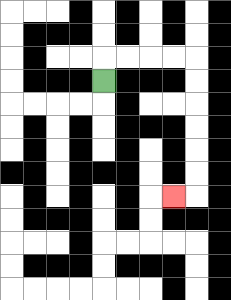{'start': '[4, 3]', 'end': '[7, 8]', 'path_directions': 'U,R,R,R,R,D,D,D,D,D,D,L', 'path_coordinates': '[[4, 3], [4, 2], [5, 2], [6, 2], [7, 2], [8, 2], [8, 3], [8, 4], [8, 5], [8, 6], [8, 7], [8, 8], [7, 8]]'}